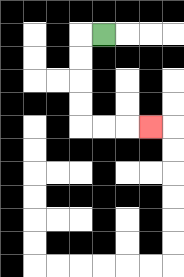{'start': '[4, 1]', 'end': '[6, 5]', 'path_directions': 'L,D,D,D,D,R,R,R', 'path_coordinates': '[[4, 1], [3, 1], [3, 2], [3, 3], [3, 4], [3, 5], [4, 5], [5, 5], [6, 5]]'}